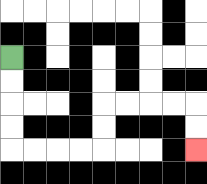{'start': '[0, 2]', 'end': '[8, 6]', 'path_directions': 'D,D,D,D,R,R,R,R,U,U,R,R,R,R,D,D', 'path_coordinates': '[[0, 2], [0, 3], [0, 4], [0, 5], [0, 6], [1, 6], [2, 6], [3, 6], [4, 6], [4, 5], [4, 4], [5, 4], [6, 4], [7, 4], [8, 4], [8, 5], [8, 6]]'}